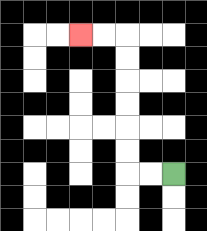{'start': '[7, 7]', 'end': '[3, 1]', 'path_directions': 'L,L,U,U,U,U,U,U,L,L', 'path_coordinates': '[[7, 7], [6, 7], [5, 7], [5, 6], [5, 5], [5, 4], [5, 3], [5, 2], [5, 1], [4, 1], [3, 1]]'}